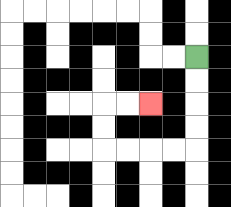{'start': '[8, 2]', 'end': '[6, 4]', 'path_directions': 'D,D,D,D,L,L,L,L,U,U,R,R', 'path_coordinates': '[[8, 2], [8, 3], [8, 4], [8, 5], [8, 6], [7, 6], [6, 6], [5, 6], [4, 6], [4, 5], [4, 4], [5, 4], [6, 4]]'}